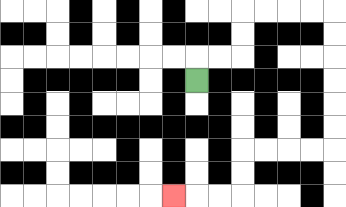{'start': '[8, 3]', 'end': '[7, 8]', 'path_directions': 'U,R,R,U,U,R,R,R,R,D,D,D,D,D,D,L,L,L,L,D,D,L,L,L', 'path_coordinates': '[[8, 3], [8, 2], [9, 2], [10, 2], [10, 1], [10, 0], [11, 0], [12, 0], [13, 0], [14, 0], [14, 1], [14, 2], [14, 3], [14, 4], [14, 5], [14, 6], [13, 6], [12, 6], [11, 6], [10, 6], [10, 7], [10, 8], [9, 8], [8, 8], [7, 8]]'}